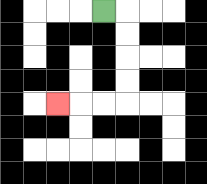{'start': '[4, 0]', 'end': '[2, 4]', 'path_directions': 'R,D,D,D,D,L,L,L', 'path_coordinates': '[[4, 0], [5, 0], [5, 1], [5, 2], [5, 3], [5, 4], [4, 4], [3, 4], [2, 4]]'}